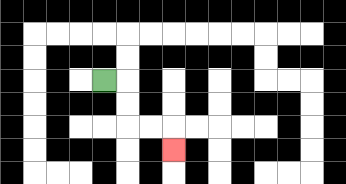{'start': '[4, 3]', 'end': '[7, 6]', 'path_directions': 'R,D,D,R,R,D', 'path_coordinates': '[[4, 3], [5, 3], [5, 4], [5, 5], [6, 5], [7, 5], [7, 6]]'}